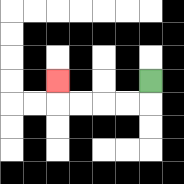{'start': '[6, 3]', 'end': '[2, 3]', 'path_directions': 'D,L,L,L,L,U', 'path_coordinates': '[[6, 3], [6, 4], [5, 4], [4, 4], [3, 4], [2, 4], [2, 3]]'}